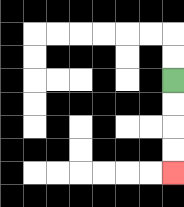{'start': '[7, 3]', 'end': '[7, 7]', 'path_directions': 'D,D,D,D', 'path_coordinates': '[[7, 3], [7, 4], [7, 5], [7, 6], [7, 7]]'}